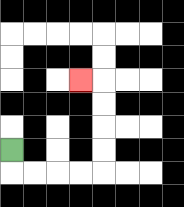{'start': '[0, 6]', 'end': '[3, 3]', 'path_directions': 'D,R,R,R,R,U,U,U,U,L', 'path_coordinates': '[[0, 6], [0, 7], [1, 7], [2, 7], [3, 7], [4, 7], [4, 6], [4, 5], [4, 4], [4, 3], [3, 3]]'}